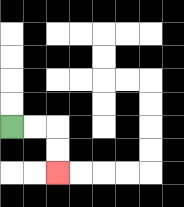{'start': '[0, 5]', 'end': '[2, 7]', 'path_directions': 'R,R,D,D', 'path_coordinates': '[[0, 5], [1, 5], [2, 5], [2, 6], [2, 7]]'}